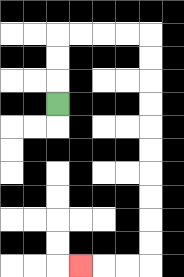{'start': '[2, 4]', 'end': '[3, 11]', 'path_directions': 'U,U,U,R,R,R,R,D,D,D,D,D,D,D,D,D,D,L,L,L', 'path_coordinates': '[[2, 4], [2, 3], [2, 2], [2, 1], [3, 1], [4, 1], [5, 1], [6, 1], [6, 2], [6, 3], [6, 4], [6, 5], [6, 6], [6, 7], [6, 8], [6, 9], [6, 10], [6, 11], [5, 11], [4, 11], [3, 11]]'}